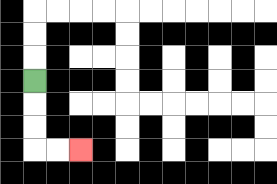{'start': '[1, 3]', 'end': '[3, 6]', 'path_directions': 'D,D,D,R,R', 'path_coordinates': '[[1, 3], [1, 4], [1, 5], [1, 6], [2, 6], [3, 6]]'}